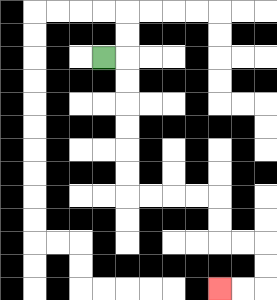{'start': '[4, 2]', 'end': '[9, 12]', 'path_directions': 'R,D,D,D,D,D,D,R,R,R,R,D,D,R,R,D,D,L,L', 'path_coordinates': '[[4, 2], [5, 2], [5, 3], [5, 4], [5, 5], [5, 6], [5, 7], [5, 8], [6, 8], [7, 8], [8, 8], [9, 8], [9, 9], [9, 10], [10, 10], [11, 10], [11, 11], [11, 12], [10, 12], [9, 12]]'}